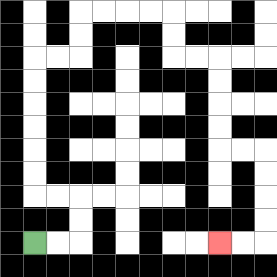{'start': '[1, 10]', 'end': '[9, 10]', 'path_directions': 'R,R,U,U,L,L,U,U,U,U,U,U,R,R,U,U,R,R,R,R,D,D,R,R,D,D,D,D,R,R,D,D,D,D,L,L', 'path_coordinates': '[[1, 10], [2, 10], [3, 10], [3, 9], [3, 8], [2, 8], [1, 8], [1, 7], [1, 6], [1, 5], [1, 4], [1, 3], [1, 2], [2, 2], [3, 2], [3, 1], [3, 0], [4, 0], [5, 0], [6, 0], [7, 0], [7, 1], [7, 2], [8, 2], [9, 2], [9, 3], [9, 4], [9, 5], [9, 6], [10, 6], [11, 6], [11, 7], [11, 8], [11, 9], [11, 10], [10, 10], [9, 10]]'}